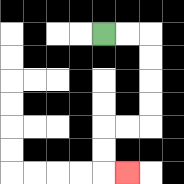{'start': '[4, 1]', 'end': '[5, 7]', 'path_directions': 'R,R,D,D,D,D,L,L,D,D,R', 'path_coordinates': '[[4, 1], [5, 1], [6, 1], [6, 2], [6, 3], [6, 4], [6, 5], [5, 5], [4, 5], [4, 6], [4, 7], [5, 7]]'}